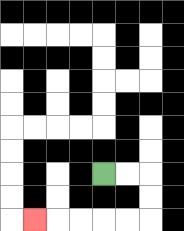{'start': '[4, 7]', 'end': '[1, 9]', 'path_directions': 'R,R,D,D,L,L,L,L,L', 'path_coordinates': '[[4, 7], [5, 7], [6, 7], [6, 8], [6, 9], [5, 9], [4, 9], [3, 9], [2, 9], [1, 9]]'}